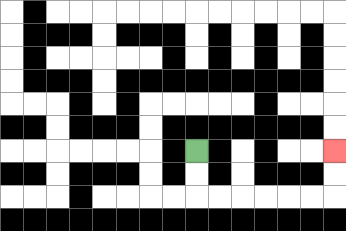{'start': '[8, 6]', 'end': '[14, 6]', 'path_directions': 'D,D,R,R,R,R,R,R,U,U', 'path_coordinates': '[[8, 6], [8, 7], [8, 8], [9, 8], [10, 8], [11, 8], [12, 8], [13, 8], [14, 8], [14, 7], [14, 6]]'}